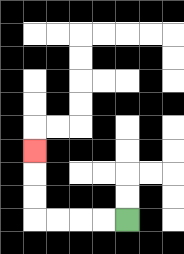{'start': '[5, 9]', 'end': '[1, 6]', 'path_directions': 'L,L,L,L,U,U,U', 'path_coordinates': '[[5, 9], [4, 9], [3, 9], [2, 9], [1, 9], [1, 8], [1, 7], [1, 6]]'}